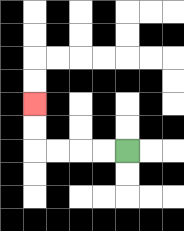{'start': '[5, 6]', 'end': '[1, 4]', 'path_directions': 'L,L,L,L,U,U', 'path_coordinates': '[[5, 6], [4, 6], [3, 6], [2, 6], [1, 6], [1, 5], [1, 4]]'}